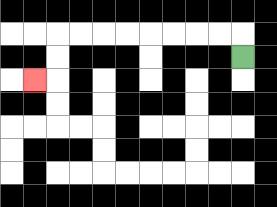{'start': '[10, 2]', 'end': '[1, 3]', 'path_directions': 'U,L,L,L,L,L,L,L,L,D,D,L', 'path_coordinates': '[[10, 2], [10, 1], [9, 1], [8, 1], [7, 1], [6, 1], [5, 1], [4, 1], [3, 1], [2, 1], [2, 2], [2, 3], [1, 3]]'}